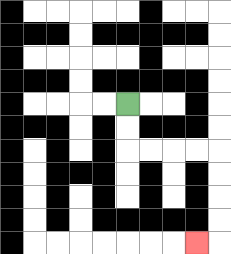{'start': '[5, 4]', 'end': '[8, 10]', 'path_directions': 'D,D,R,R,R,R,D,D,D,D,L', 'path_coordinates': '[[5, 4], [5, 5], [5, 6], [6, 6], [7, 6], [8, 6], [9, 6], [9, 7], [9, 8], [9, 9], [9, 10], [8, 10]]'}